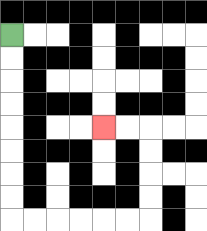{'start': '[0, 1]', 'end': '[4, 5]', 'path_directions': 'D,D,D,D,D,D,D,D,R,R,R,R,R,R,U,U,U,U,L,L', 'path_coordinates': '[[0, 1], [0, 2], [0, 3], [0, 4], [0, 5], [0, 6], [0, 7], [0, 8], [0, 9], [1, 9], [2, 9], [3, 9], [4, 9], [5, 9], [6, 9], [6, 8], [6, 7], [6, 6], [6, 5], [5, 5], [4, 5]]'}